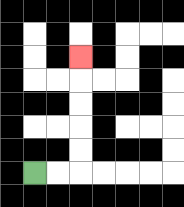{'start': '[1, 7]', 'end': '[3, 2]', 'path_directions': 'R,R,U,U,U,U,U', 'path_coordinates': '[[1, 7], [2, 7], [3, 7], [3, 6], [3, 5], [3, 4], [3, 3], [3, 2]]'}